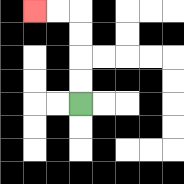{'start': '[3, 4]', 'end': '[1, 0]', 'path_directions': 'U,U,U,U,L,L', 'path_coordinates': '[[3, 4], [3, 3], [3, 2], [3, 1], [3, 0], [2, 0], [1, 0]]'}